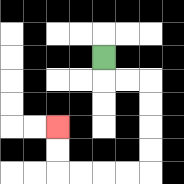{'start': '[4, 2]', 'end': '[2, 5]', 'path_directions': 'D,R,R,D,D,D,D,L,L,L,L,U,U', 'path_coordinates': '[[4, 2], [4, 3], [5, 3], [6, 3], [6, 4], [6, 5], [6, 6], [6, 7], [5, 7], [4, 7], [3, 7], [2, 7], [2, 6], [2, 5]]'}